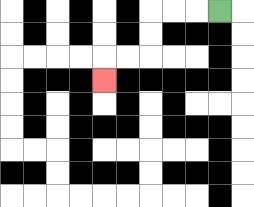{'start': '[9, 0]', 'end': '[4, 3]', 'path_directions': 'L,L,L,D,D,L,L,D', 'path_coordinates': '[[9, 0], [8, 0], [7, 0], [6, 0], [6, 1], [6, 2], [5, 2], [4, 2], [4, 3]]'}